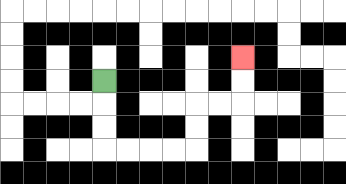{'start': '[4, 3]', 'end': '[10, 2]', 'path_directions': 'D,D,D,R,R,R,R,U,U,R,R,U,U', 'path_coordinates': '[[4, 3], [4, 4], [4, 5], [4, 6], [5, 6], [6, 6], [7, 6], [8, 6], [8, 5], [8, 4], [9, 4], [10, 4], [10, 3], [10, 2]]'}